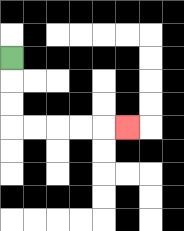{'start': '[0, 2]', 'end': '[5, 5]', 'path_directions': 'D,D,D,R,R,R,R,R', 'path_coordinates': '[[0, 2], [0, 3], [0, 4], [0, 5], [1, 5], [2, 5], [3, 5], [4, 5], [5, 5]]'}